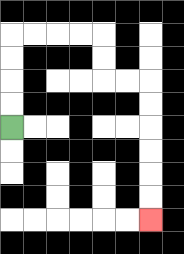{'start': '[0, 5]', 'end': '[6, 9]', 'path_directions': 'U,U,U,U,R,R,R,R,D,D,R,R,D,D,D,D,D,D', 'path_coordinates': '[[0, 5], [0, 4], [0, 3], [0, 2], [0, 1], [1, 1], [2, 1], [3, 1], [4, 1], [4, 2], [4, 3], [5, 3], [6, 3], [6, 4], [6, 5], [6, 6], [6, 7], [6, 8], [6, 9]]'}